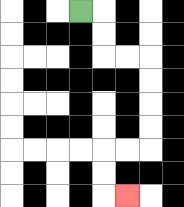{'start': '[3, 0]', 'end': '[5, 8]', 'path_directions': 'R,D,D,R,R,D,D,D,D,L,L,D,D,R', 'path_coordinates': '[[3, 0], [4, 0], [4, 1], [4, 2], [5, 2], [6, 2], [6, 3], [6, 4], [6, 5], [6, 6], [5, 6], [4, 6], [4, 7], [4, 8], [5, 8]]'}